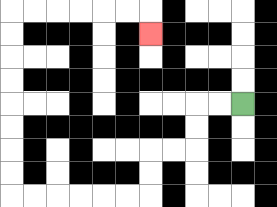{'start': '[10, 4]', 'end': '[6, 1]', 'path_directions': 'L,L,D,D,L,L,D,D,L,L,L,L,L,L,U,U,U,U,U,U,U,U,R,R,R,R,R,R,D', 'path_coordinates': '[[10, 4], [9, 4], [8, 4], [8, 5], [8, 6], [7, 6], [6, 6], [6, 7], [6, 8], [5, 8], [4, 8], [3, 8], [2, 8], [1, 8], [0, 8], [0, 7], [0, 6], [0, 5], [0, 4], [0, 3], [0, 2], [0, 1], [0, 0], [1, 0], [2, 0], [3, 0], [4, 0], [5, 0], [6, 0], [6, 1]]'}